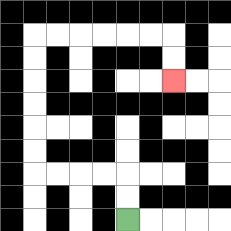{'start': '[5, 9]', 'end': '[7, 3]', 'path_directions': 'U,U,L,L,L,L,U,U,U,U,U,U,R,R,R,R,R,R,D,D', 'path_coordinates': '[[5, 9], [5, 8], [5, 7], [4, 7], [3, 7], [2, 7], [1, 7], [1, 6], [1, 5], [1, 4], [1, 3], [1, 2], [1, 1], [2, 1], [3, 1], [4, 1], [5, 1], [6, 1], [7, 1], [7, 2], [7, 3]]'}